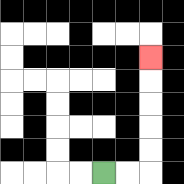{'start': '[4, 7]', 'end': '[6, 2]', 'path_directions': 'R,R,U,U,U,U,U', 'path_coordinates': '[[4, 7], [5, 7], [6, 7], [6, 6], [6, 5], [6, 4], [6, 3], [6, 2]]'}